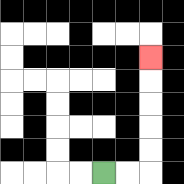{'start': '[4, 7]', 'end': '[6, 2]', 'path_directions': 'R,R,U,U,U,U,U', 'path_coordinates': '[[4, 7], [5, 7], [6, 7], [6, 6], [6, 5], [6, 4], [6, 3], [6, 2]]'}